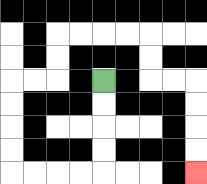{'start': '[4, 3]', 'end': '[8, 7]', 'path_directions': 'D,D,D,D,L,L,L,L,U,U,U,U,R,R,U,U,R,R,R,R,D,D,R,R,D,D,D,D', 'path_coordinates': '[[4, 3], [4, 4], [4, 5], [4, 6], [4, 7], [3, 7], [2, 7], [1, 7], [0, 7], [0, 6], [0, 5], [0, 4], [0, 3], [1, 3], [2, 3], [2, 2], [2, 1], [3, 1], [4, 1], [5, 1], [6, 1], [6, 2], [6, 3], [7, 3], [8, 3], [8, 4], [8, 5], [8, 6], [8, 7]]'}